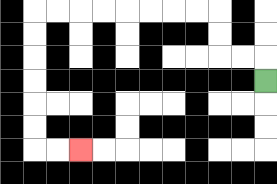{'start': '[11, 3]', 'end': '[3, 6]', 'path_directions': 'U,L,L,U,U,L,L,L,L,L,L,L,L,D,D,D,D,D,D,R,R', 'path_coordinates': '[[11, 3], [11, 2], [10, 2], [9, 2], [9, 1], [9, 0], [8, 0], [7, 0], [6, 0], [5, 0], [4, 0], [3, 0], [2, 0], [1, 0], [1, 1], [1, 2], [1, 3], [1, 4], [1, 5], [1, 6], [2, 6], [3, 6]]'}